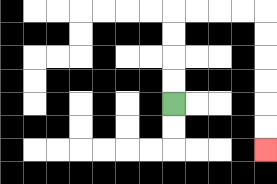{'start': '[7, 4]', 'end': '[11, 6]', 'path_directions': 'U,U,U,U,R,R,R,R,D,D,D,D,D,D', 'path_coordinates': '[[7, 4], [7, 3], [7, 2], [7, 1], [7, 0], [8, 0], [9, 0], [10, 0], [11, 0], [11, 1], [11, 2], [11, 3], [11, 4], [11, 5], [11, 6]]'}